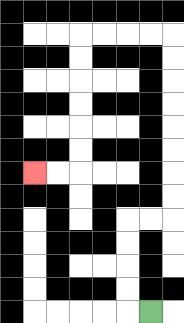{'start': '[6, 13]', 'end': '[1, 7]', 'path_directions': 'L,U,U,U,U,R,R,U,U,U,U,U,U,U,U,L,L,L,L,D,D,D,D,D,D,L,L', 'path_coordinates': '[[6, 13], [5, 13], [5, 12], [5, 11], [5, 10], [5, 9], [6, 9], [7, 9], [7, 8], [7, 7], [7, 6], [7, 5], [7, 4], [7, 3], [7, 2], [7, 1], [6, 1], [5, 1], [4, 1], [3, 1], [3, 2], [3, 3], [3, 4], [3, 5], [3, 6], [3, 7], [2, 7], [1, 7]]'}